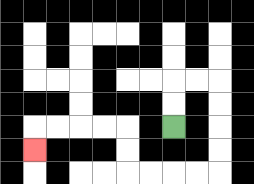{'start': '[7, 5]', 'end': '[1, 6]', 'path_directions': 'U,U,R,R,D,D,D,D,L,L,L,L,U,U,L,L,L,L,D', 'path_coordinates': '[[7, 5], [7, 4], [7, 3], [8, 3], [9, 3], [9, 4], [9, 5], [9, 6], [9, 7], [8, 7], [7, 7], [6, 7], [5, 7], [5, 6], [5, 5], [4, 5], [3, 5], [2, 5], [1, 5], [1, 6]]'}